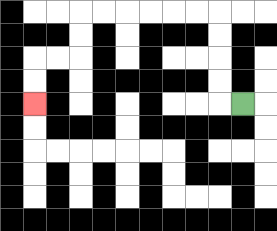{'start': '[10, 4]', 'end': '[1, 4]', 'path_directions': 'L,U,U,U,U,L,L,L,L,L,L,D,D,L,L,D,D', 'path_coordinates': '[[10, 4], [9, 4], [9, 3], [9, 2], [9, 1], [9, 0], [8, 0], [7, 0], [6, 0], [5, 0], [4, 0], [3, 0], [3, 1], [3, 2], [2, 2], [1, 2], [1, 3], [1, 4]]'}